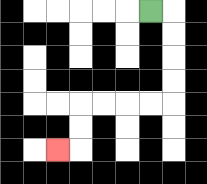{'start': '[6, 0]', 'end': '[2, 6]', 'path_directions': 'R,D,D,D,D,L,L,L,L,D,D,L', 'path_coordinates': '[[6, 0], [7, 0], [7, 1], [7, 2], [7, 3], [7, 4], [6, 4], [5, 4], [4, 4], [3, 4], [3, 5], [3, 6], [2, 6]]'}